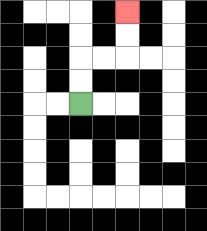{'start': '[3, 4]', 'end': '[5, 0]', 'path_directions': 'U,U,R,R,U,U', 'path_coordinates': '[[3, 4], [3, 3], [3, 2], [4, 2], [5, 2], [5, 1], [5, 0]]'}